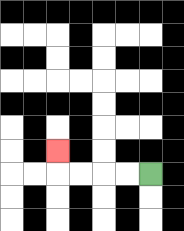{'start': '[6, 7]', 'end': '[2, 6]', 'path_directions': 'L,L,L,L,U', 'path_coordinates': '[[6, 7], [5, 7], [4, 7], [3, 7], [2, 7], [2, 6]]'}